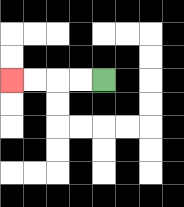{'start': '[4, 3]', 'end': '[0, 3]', 'path_directions': 'L,L,L,L', 'path_coordinates': '[[4, 3], [3, 3], [2, 3], [1, 3], [0, 3]]'}